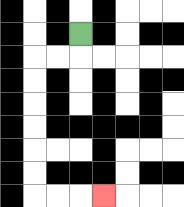{'start': '[3, 1]', 'end': '[4, 8]', 'path_directions': 'D,L,L,D,D,D,D,D,D,R,R,R', 'path_coordinates': '[[3, 1], [3, 2], [2, 2], [1, 2], [1, 3], [1, 4], [1, 5], [1, 6], [1, 7], [1, 8], [2, 8], [3, 8], [4, 8]]'}